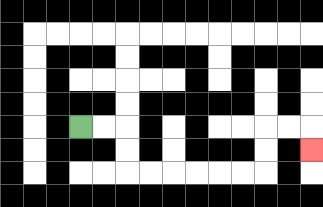{'start': '[3, 5]', 'end': '[13, 6]', 'path_directions': 'R,R,D,D,R,R,R,R,R,R,U,U,R,R,D', 'path_coordinates': '[[3, 5], [4, 5], [5, 5], [5, 6], [5, 7], [6, 7], [7, 7], [8, 7], [9, 7], [10, 7], [11, 7], [11, 6], [11, 5], [12, 5], [13, 5], [13, 6]]'}